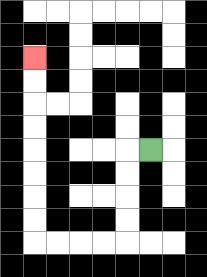{'start': '[6, 6]', 'end': '[1, 2]', 'path_directions': 'L,D,D,D,D,L,L,L,L,U,U,U,U,U,U,U,U', 'path_coordinates': '[[6, 6], [5, 6], [5, 7], [5, 8], [5, 9], [5, 10], [4, 10], [3, 10], [2, 10], [1, 10], [1, 9], [1, 8], [1, 7], [1, 6], [1, 5], [1, 4], [1, 3], [1, 2]]'}